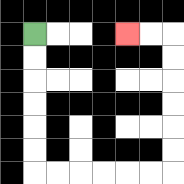{'start': '[1, 1]', 'end': '[5, 1]', 'path_directions': 'D,D,D,D,D,D,R,R,R,R,R,R,U,U,U,U,U,U,L,L', 'path_coordinates': '[[1, 1], [1, 2], [1, 3], [1, 4], [1, 5], [1, 6], [1, 7], [2, 7], [3, 7], [4, 7], [5, 7], [6, 7], [7, 7], [7, 6], [7, 5], [7, 4], [7, 3], [7, 2], [7, 1], [6, 1], [5, 1]]'}